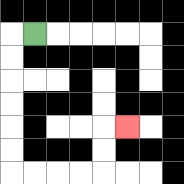{'start': '[1, 1]', 'end': '[5, 5]', 'path_directions': 'L,D,D,D,D,D,D,R,R,R,R,U,U,R', 'path_coordinates': '[[1, 1], [0, 1], [0, 2], [0, 3], [0, 4], [0, 5], [0, 6], [0, 7], [1, 7], [2, 7], [3, 7], [4, 7], [4, 6], [4, 5], [5, 5]]'}